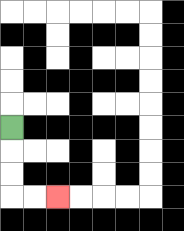{'start': '[0, 5]', 'end': '[2, 8]', 'path_directions': 'D,D,D,R,R', 'path_coordinates': '[[0, 5], [0, 6], [0, 7], [0, 8], [1, 8], [2, 8]]'}